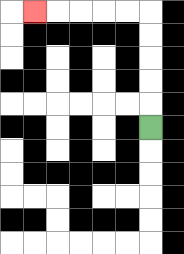{'start': '[6, 5]', 'end': '[1, 0]', 'path_directions': 'U,U,U,U,U,L,L,L,L,L', 'path_coordinates': '[[6, 5], [6, 4], [6, 3], [6, 2], [6, 1], [6, 0], [5, 0], [4, 0], [3, 0], [2, 0], [1, 0]]'}